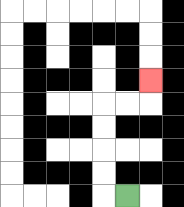{'start': '[5, 8]', 'end': '[6, 3]', 'path_directions': 'L,U,U,U,U,R,R,U', 'path_coordinates': '[[5, 8], [4, 8], [4, 7], [4, 6], [4, 5], [4, 4], [5, 4], [6, 4], [6, 3]]'}